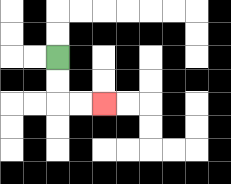{'start': '[2, 2]', 'end': '[4, 4]', 'path_directions': 'D,D,R,R', 'path_coordinates': '[[2, 2], [2, 3], [2, 4], [3, 4], [4, 4]]'}